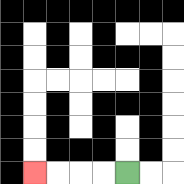{'start': '[5, 7]', 'end': '[1, 7]', 'path_directions': 'L,L,L,L', 'path_coordinates': '[[5, 7], [4, 7], [3, 7], [2, 7], [1, 7]]'}